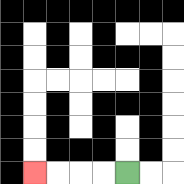{'start': '[5, 7]', 'end': '[1, 7]', 'path_directions': 'L,L,L,L', 'path_coordinates': '[[5, 7], [4, 7], [3, 7], [2, 7], [1, 7]]'}